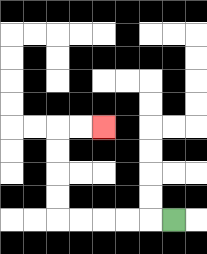{'start': '[7, 9]', 'end': '[4, 5]', 'path_directions': 'L,L,L,L,L,U,U,U,U,R,R', 'path_coordinates': '[[7, 9], [6, 9], [5, 9], [4, 9], [3, 9], [2, 9], [2, 8], [2, 7], [2, 6], [2, 5], [3, 5], [4, 5]]'}